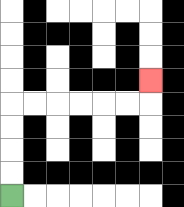{'start': '[0, 8]', 'end': '[6, 3]', 'path_directions': 'U,U,U,U,R,R,R,R,R,R,U', 'path_coordinates': '[[0, 8], [0, 7], [0, 6], [0, 5], [0, 4], [1, 4], [2, 4], [3, 4], [4, 4], [5, 4], [6, 4], [6, 3]]'}